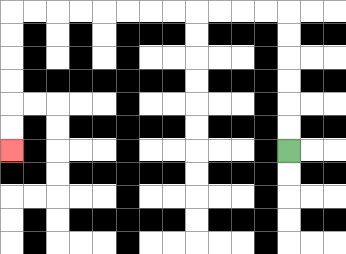{'start': '[12, 6]', 'end': '[0, 6]', 'path_directions': 'U,U,U,U,U,U,L,L,L,L,L,L,L,L,L,L,L,L,D,D,D,D,D,D', 'path_coordinates': '[[12, 6], [12, 5], [12, 4], [12, 3], [12, 2], [12, 1], [12, 0], [11, 0], [10, 0], [9, 0], [8, 0], [7, 0], [6, 0], [5, 0], [4, 0], [3, 0], [2, 0], [1, 0], [0, 0], [0, 1], [0, 2], [0, 3], [0, 4], [0, 5], [0, 6]]'}